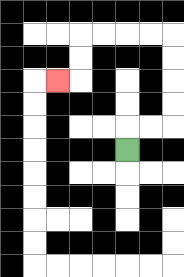{'start': '[5, 6]', 'end': '[2, 3]', 'path_directions': 'U,R,R,U,U,U,U,L,L,L,L,D,D,L', 'path_coordinates': '[[5, 6], [5, 5], [6, 5], [7, 5], [7, 4], [7, 3], [7, 2], [7, 1], [6, 1], [5, 1], [4, 1], [3, 1], [3, 2], [3, 3], [2, 3]]'}